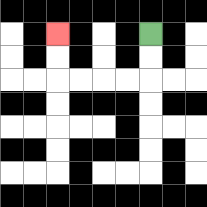{'start': '[6, 1]', 'end': '[2, 1]', 'path_directions': 'D,D,L,L,L,L,U,U', 'path_coordinates': '[[6, 1], [6, 2], [6, 3], [5, 3], [4, 3], [3, 3], [2, 3], [2, 2], [2, 1]]'}